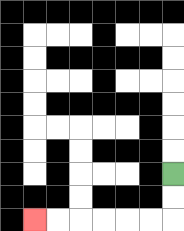{'start': '[7, 7]', 'end': '[1, 9]', 'path_directions': 'D,D,L,L,L,L,L,L', 'path_coordinates': '[[7, 7], [7, 8], [7, 9], [6, 9], [5, 9], [4, 9], [3, 9], [2, 9], [1, 9]]'}